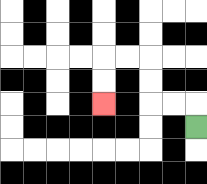{'start': '[8, 5]', 'end': '[4, 4]', 'path_directions': 'U,L,L,U,U,L,L,D,D', 'path_coordinates': '[[8, 5], [8, 4], [7, 4], [6, 4], [6, 3], [6, 2], [5, 2], [4, 2], [4, 3], [4, 4]]'}